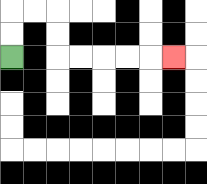{'start': '[0, 2]', 'end': '[7, 2]', 'path_directions': 'U,U,R,R,D,D,R,R,R,R,R', 'path_coordinates': '[[0, 2], [0, 1], [0, 0], [1, 0], [2, 0], [2, 1], [2, 2], [3, 2], [4, 2], [5, 2], [6, 2], [7, 2]]'}